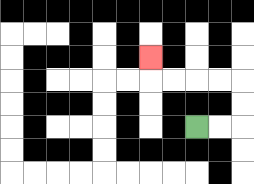{'start': '[8, 5]', 'end': '[6, 2]', 'path_directions': 'R,R,U,U,L,L,L,L,U', 'path_coordinates': '[[8, 5], [9, 5], [10, 5], [10, 4], [10, 3], [9, 3], [8, 3], [7, 3], [6, 3], [6, 2]]'}